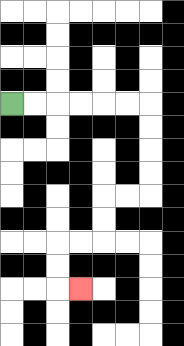{'start': '[0, 4]', 'end': '[3, 12]', 'path_directions': 'R,R,R,R,R,R,D,D,D,D,L,L,D,D,L,L,D,D,R', 'path_coordinates': '[[0, 4], [1, 4], [2, 4], [3, 4], [4, 4], [5, 4], [6, 4], [6, 5], [6, 6], [6, 7], [6, 8], [5, 8], [4, 8], [4, 9], [4, 10], [3, 10], [2, 10], [2, 11], [2, 12], [3, 12]]'}